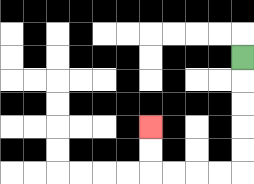{'start': '[10, 2]', 'end': '[6, 5]', 'path_directions': 'D,D,D,D,D,L,L,L,L,U,U', 'path_coordinates': '[[10, 2], [10, 3], [10, 4], [10, 5], [10, 6], [10, 7], [9, 7], [8, 7], [7, 7], [6, 7], [6, 6], [6, 5]]'}